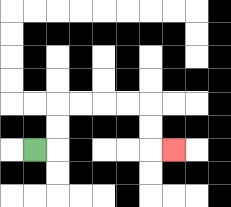{'start': '[1, 6]', 'end': '[7, 6]', 'path_directions': 'R,U,U,R,R,R,R,D,D,R', 'path_coordinates': '[[1, 6], [2, 6], [2, 5], [2, 4], [3, 4], [4, 4], [5, 4], [6, 4], [6, 5], [6, 6], [7, 6]]'}